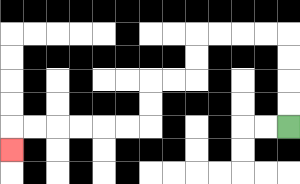{'start': '[12, 5]', 'end': '[0, 6]', 'path_directions': 'U,U,U,U,L,L,L,L,D,D,L,L,D,D,L,L,L,L,L,L,D', 'path_coordinates': '[[12, 5], [12, 4], [12, 3], [12, 2], [12, 1], [11, 1], [10, 1], [9, 1], [8, 1], [8, 2], [8, 3], [7, 3], [6, 3], [6, 4], [6, 5], [5, 5], [4, 5], [3, 5], [2, 5], [1, 5], [0, 5], [0, 6]]'}